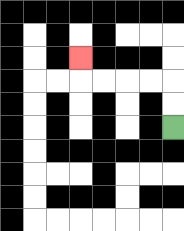{'start': '[7, 5]', 'end': '[3, 2]', 'path_directions': 'U,U,L,L,L,L,U', 'path_coordinates': '[[7, 5], [7, 4], [7, 3], [6, 3], [5, 3], [4, 3], [3, 3], [3, 2]]'}